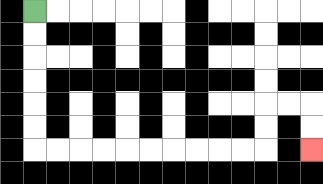{'start': '[1, 0]', 'end': '[13, 6]', 'path_directions': 'D,D,D,D,D,D,R,R,R,R,R,R,R,R,R,R,U,U,R,R,D,D', 'path_coordinates': '[[1, 0], [1, 1], [1, 2], [1, 3], [1, 4], [1, 5], [1, 6], [2, 6], [3, 6], [4, 6], [5, 6], [6, 6], [7, 6], [8, 6], [9, 6], [10, 6], [11, 6], [11, 5], [11, 4], [12, 4], [13, 4], [13, 5], [13, 6]]'}